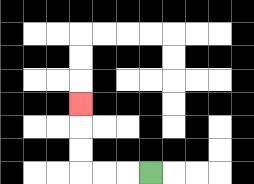{'start': '[6, 7]', 'end': '[3, 4]', 'path_directions': 'L,L,L,U,U,U', 'path_coordinates': '[[6, 7], [5, 7], [4, 7], [3, 7], [3, 6], [3, 5], [3, 4]]'}